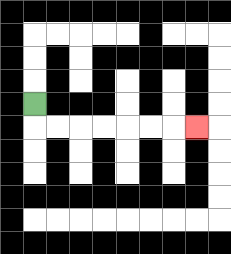{'start': '[1, 4]', 'end': '[8, 5]', 'path_directions': 'D,R,R,R,R,R,R,R', 'path_coordinates': '[[1, 4], [1, 5], [2, 5], [3, 5], [4, 5], [5, 5], [6, 5], [7, 5], [8, 5]]'}